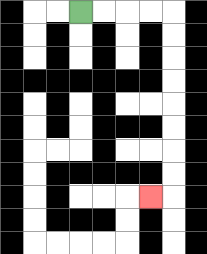{'start': '[3, 0]', 'end': '[6, 8]', 'path_directions': 'R,R,R,R,D,D,D,D,D,D,D,D,L', 'path_coordinates': '[[3, 0], [4, 0], [5, 0], [6, 0], [7, 0], [7, 1], [7, 2], [7, 3], [7, 4], [7, 5], [7, 6], [7, 7], [7, 8], [6, 8]]'}